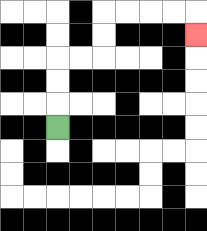{'start': '[2, 5]', 'end': '[8, 1]', 'path_directions': 'U,U,U,R,R,U,U,R,R,R,R,D', 'path_coordinates': '[[2, 5], [2, 4], [2, 3], [2, 2], [3, 2], [4, 2], [4, 1], [4, 0], [5, 0], [6, 0], [7, 0], [8, 0], [8, 1]]'}